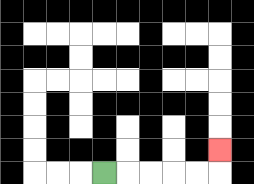{'start': '[4, 7]', 'end': '[9, 6]', 'path_directions': 'R,R,R,R,R,U', 'path_coordinates': '[[4, 7], [5, 7], [6, 7], [7, 7], [8, 7], [9, 7], [9, 6]]'}